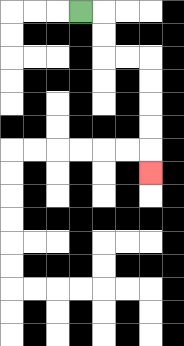{'start': '[3, 0]', 'end': '[6, 7]', 'path_directions': 'R,D,D,R,R,D,D,D,D,D', 'path_coordinates': '[[3, 0], [4, 0], [4, 1], [4, 2], [5, 2], [6, 2], [6, 3], [6, 4], [6, 5], [6, 6], [6, 7]]'}